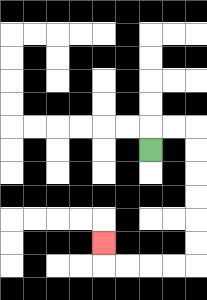{'start': '[6, 6]', 'end': '[4, 10]', 'path_directions': 'U,R,R,D,D,D,D,D,D,L,L,L,L,U', 'path_coordinates': '[[6, 6], [6, 5], [7, 5], [8, 5], [8, 6], [8, 7], [8, 8], [8, 9], [8, 10], [8, 11], [7, 11], [6, 11], [5, 11], [4, 11], [4, 10]]'}